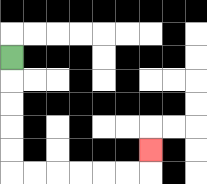{'start': '[0, 2]', 'end': '[6, 6]', 'path_directions': 'D,D,D,D,D,R,R,R,R,R,R,U', 'path_coordinates': '[[0, 2], [0, 3], [0, 4], [0, 5], [0, 6], [0, 7], [1, 7], [2, 7], [3, 7], [4, 7], [5, 7], [6, 7], [6, 6]]'}